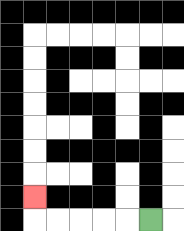{'start': '[6, 9]', 'end': '[1, 8]', 'path_directions': 'L,L,L,L,L,U', 'path_coordinates': '[[6, 9], [5, 9], [4, 9], [3, 9], [2, 9], [1, 9], [1, 8]]'}